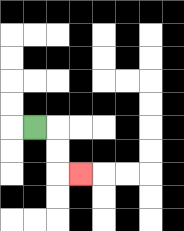{'start': '[1, 5]', 'end': '[3, 7]', 'path_directions': 'R,D,D,R', 'path_coordinates': '[[1, 5], [2, 5], [2, 6], [2, 7], [3, 7]]'}